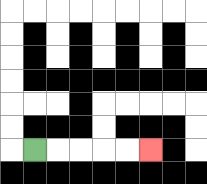{'start': '[1, 6]', 'end': '[6, 6]', 'path_directions': 'R,R,R,R,R', 'path_coordinates': '[[1, 6], [2, 6], [3, 6], [4, 6], [5, 6], [6, 6]]'}